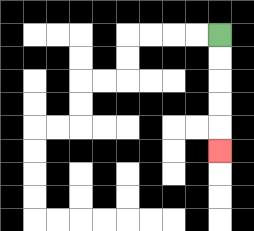{'start': '[9, 1]', 'end': '[9, 6]', 'path_directions': 'D,D,D,D,D', 'path_coordinates': '[[9, 1], [9, 2], [9, 3], [9, 4], [9, 5], [9, 6]]'}